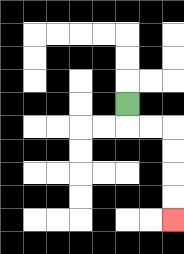{'start': '[5, 4]', 'end': '[7, 9]', 'path_directions': 'D,R,R,D,D,D,D', 'path_coordinates': '[[5, 4], [5, 5], [6, 5], [7, 5], [7, 6], [7, 7], [7, 8], [7, 9]]'}